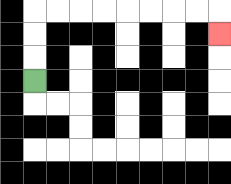{'start': '[1, 3]', 'end': '[9, 1]', 'path_directions': 'U,U,U,R,R,R,R,R,R,R,R,D', 'path_coordinates': '[[1, 3], [1, 2], [1, 1], [1, 0], [2, 0], [3, 0], [4, 0], [5, 0], [6, 0], [7, 0], [8, 0], [9, 0], [9, 1]]'}